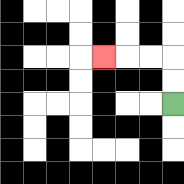{'start': '[7, 4]', 'end': '[4, 2]', 'path_directions': 'U,U,L,L,L', 'path_coordinates': '[[7, 4], [7, 3], [7, 2], [6, 2], [5, 2], [4, 2]]'}